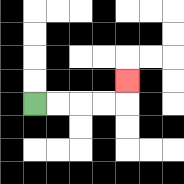{'start': '[1, 4]', 'end': '[5, 3]', 'path_directions': 'R,R,R,R,U', 'path_coordinates': '[[1, 4], [2, 4], [3, 4], [4, 4], [5, 4], [5, 3]]'}